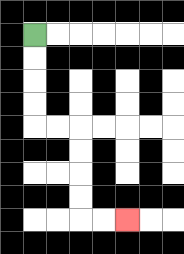{'start': '[1, 1]', 'end': '[5, 9]', 'path_directions': 'D,D,D,D,R,R,D,D,D,D,R,R', 'path_coordinates': '[[1, 1], [1, 2], [1, 3], [1, 4], [1, 5], [2, 5], [3, 5], [3, 6], [3, 7], [3, 8], [3, 9], [4, 9], [5, 9]]'}